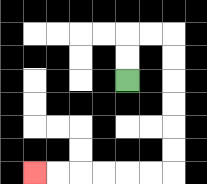{'start': '[5, 3]', 'end': '[1, 7]', 'path_directions': 'U,U,R,R,D,D,D,D,D,D,L,L,L,L,L,L', 'path_coordinates': '[[5, 3], [5, 2], [5, 1], [6, 1], [7, 1], [7, 2], [7, 3], [7, 4], [7, 5], [7, 6], [7, 7], [6, 7], [5, 7], [4, 7], [3, 7], [2, 7], [1, 7]]'}